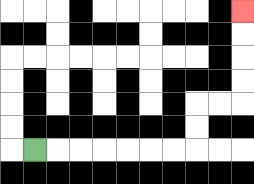{'start': '[1, 6]', 'end': '[10, 0]', 'path_directions': 'R,R,R,R,R,R,R,U,U,R,R,U,U,U,U', 'path_coordinates': '[[1, 6], [2, 6], [3, 6], [4, 6], [5, 6], [6, 6], [7, 6], [8, 6], [8, 5], [8, 4], [9, 4], [10, 4], [10, 3], [10, 2], [10, 1], [10, 0]]'}